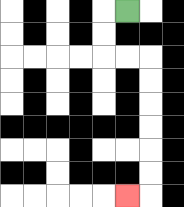{'start': '[5, 0]', 'end': '[5, 8]', 'path_directions': 'L,D,D,R,R,D,D,D,D,D,D,L', 'path_coordinates': '[[5, 0], [4, 0], [4, 1], [4, 2], [5, 2], [6, 2], [6, 3], [6, 4], [6, 5], [6, 6], [6, 7], [6, 8], [5, 8]]'}